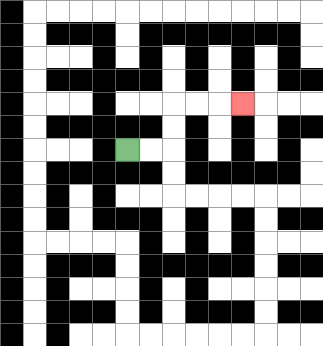{'start': '[5, 6]', 'end': '[10, 4]', 'path_directions': 'R,R,U,U,R,R,R', 'path_coordinates': '[[5, 6], [6, 6], [7, 6], [7, 5], [7, 4], [8, 4], [9, 4], [10, 4]]'}